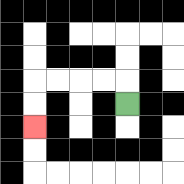{'start': '[5, 4]', 'end': '[1, 5]', 'path_directions': 'U,L,L,L,L,D,D', 'path_coordinates': '[[5, 4], [5, 3], [4, 3], [3, 3], [2, 3], [1, 3], [1, 4], [1, 5]]'}